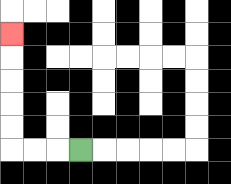{'start': '[3, 6]', 'end': '[0, 1]', 'path_directions': 'L,L,L,U,U,U,U,U', 'path_coordinates': '[[3, 6], [2, 6], [1, 6], [0, 6], [0, 5], [0, 4], [0, 3], [0, 2], [0, 1]]'}